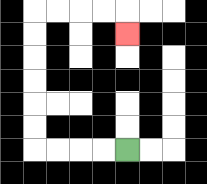{'start': '[5, 6]', 'end': '[5, 1]', 'path_directions': 'L,L,L,L,U,U,U,U,U,U,R,R,R,R,D', 'path_coordinates': '[[5, 6], [4, 6], [3, 6], [2, 6], [1, 6], [1, 5], [1, 4], [1, 3], [1, 2], [1, 1], [1, 0], [2, 0], [3, 0], [4, 0], [5, 0], [5, 1]]'}